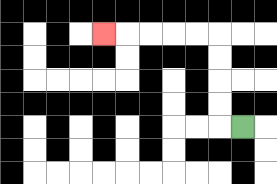{'start': '[10, 5]', 'end': '[4, 1]', 'path_directions': 'L,U,U,U,U,L,L,L,L,L', 'path_coordinates': '[[10, 5], [9, 5], [9, 4], [9, 3], [9, 2], [9, 1], [8, 1], [7, 1], [6, 1], [5, 1], [4, 1]]'}